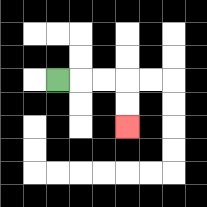{'start': '[2, 3]', 'end': '[5, 5]', 'path_directions': 'R,R,R,D,D', 'path_coordinates': '[[2, 3], [3, 3], [4, 3], [5, 3], [5, 4], [5, 5]]'}